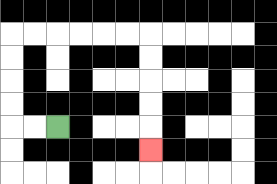{'start': '[2, 5]', 'end': '[6, 6]', 'path_directions': 'L,L,U,U,U,U,R,R,R,R,R,R,D,D,D,D,D', 'path_coordinates': '[[2, 5], [1, 5], [0, 5], [0, 4], [0, 3], [0, 2], [0, 1], [1, 1], [2, 1], [3, 1], [4, 1], [5, 1], [6, 1], [6, 2], [6, 3], [6, 4], [6, 5], [6, 6]]'}